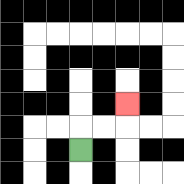{'start': '[3, 6]', 'end': '[5, 4]', 'path_directions': 'U,R,R,U', 'path_coordinates': '[[3, 6], [3, 5], [4, 5], [5, 5], [5, 4]]'}